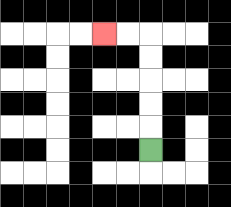{'start': '[6, 6]', 'end': '[4, 1]', 'path_directions': 'U,U,U,U,U,L,L', 'path_coordinates': '[[6, 6], [6, 5], [6, 4], [6, 3], [6, 2], [6, 1], [5, 1], [4, 1]]'}